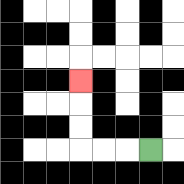{'start': '[6, 6]', 'end': '[3, 3]', 'path_directions': 'L,L,L,U,U,U', 'path_coordinates': '[[6, 6], [5, 6], [4, 6], [3, 6], [3, 5], [3, 4], [3, 3]]'}